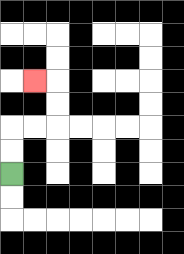{'start': '[0, 7]', 'end': '[1, 3]', 'path_directions': 'U,U,R,R,U,U,L', 'path_coordinates': '[[0, 7], [0, 6], [0, 5], [1, 5], [2, 5], [2, 4], [2, 3], [1, 3]]'}